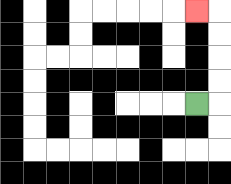{'start': '[8, 4]', 'end': '[8, 0]', 'path_directions': 'R,U,U,U,U,L', 'path_coordinates': '[[8, 4], [9, 4], [9, 3], [9, 2], [9, 1], [9, 0], [8, 0]]'}